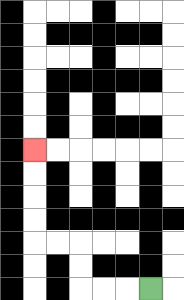{'start': '[6, 12]', 'end': '[1, 6]', 'path_directions': 'L,L,L,U,U,L,L,U,U,U,U', 'path_coordinates': '[[6, 12], [5, 12], [4, 12], [3, 12], [3, 11], [3, 10], [2, 10], [1, 10], [1, 9], [1, 8], [1, 7], [1, 6]]'}